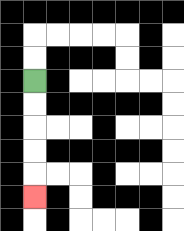{'start': '[1, 3]', 'end': '[1, 8]', 'path_directions': 'D,D,D,D,D', 'path_coordinates': '[[1, 3], [1, 4], [1, 5], [1, 6], [1, 7], [1, 8]]'}